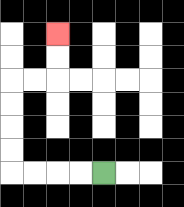{'start': '[4, 7]', 'end': '[2, 1]', 'path_directions': 'L,L,L,L,U,U,U,U,R,R,U,U', 'path_coordinates': '[[4, 7], [3, 7], [2, 7], [1, 7], [0, 7], [0, 6], [0, 5], [0, 4], [0, 3], [1, 3], [2, 3], [2, 2], [2, 1]]'}